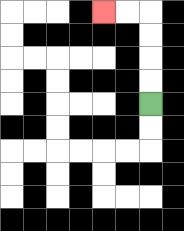{'start': '[6, 4]', 'end': '[4, 0]', 'path_directions': 'U,U,U,U,L,L', 'path_coordinates': '[[6, 4], [6, 3], [6, 2], [6, 1], [6, 0], [5, 0], [4, 0]]'}